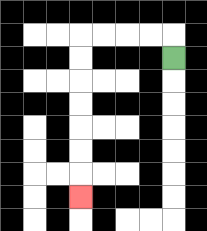{'start': '[7, 2]', 'end': '[3, 8]', 'path_directions': 'U,L,L,L,L,D,D,D,D,D,D,D', 'path_coordinates': '[[7, 2], [7, 1], [6, 1], [5, 1], [4, 1], [3, 1], [3, 2], [3, 3], [3, 4], [3, 5], [3, 6], [3, 7], [3, 8]]'}